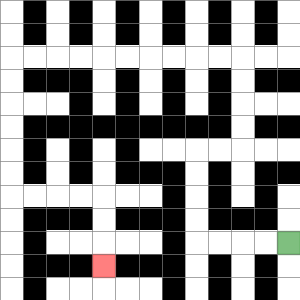{'start': '[12, 10]', 'end': '[4, 11]', 'path_directions': 'L,L,L,L,U,U,U,U,R,R,U,U,U,U,L,L,L,L,L,L,L,L,L,L,D,D,D,D,D,D,R,R,R,R,D,D,D', 'path_coordinates': '[[12, 10], [11, 10], [10, 10], [9, 10], [8, 10], [8, 9], [8, 8], [8, 7], [8, 6], [9, 6], [10, 6], [10, 5], [10, 4], [10, 3], [10, 2], [9, 2], [8, 2], [7, 2], [6, 2], [5, 2], [4, 2], [3, 2], [2, 2], [1, 2], [0, 2], [0, 3], [0, 4], [0, 5], [0, 6], [0, 7], [0, 8], [1, 8], [2, 8], [3, 8], [4, 8], [4, 9], [4, 10], [4, 11]]'}